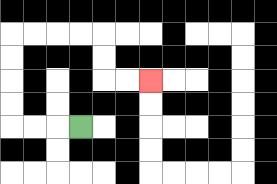{'start': '[3, 5]', 'end': '[6, 3]', 'path_directions': 'L,L,L,U,U,U,U,R,R,R,R,D,D,R,R', 'path_coordinates': '[[3, 5], [2, 5], [1, 5], [0, 5], [0, 4], [0, 3], [0, 2], [0, 1], [1, 1], [2, 1], [3, 1], [4, 1], [4, 2], [4, 3], [5, 3], [6, 3]]'}